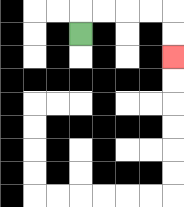{'start': '[3, 1]', 'end': '[7, 2]', 'path_directions': 'U,R,R,R,R,D,D', 'path_coordinates': '[[3, 1], [3, 0], [4, 0], [5, 0], [6, 0], [7, 0], [7, 1], [7, 2]]'}